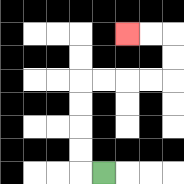{'start': '[4, 7]', 'end': '[5, 1]', 'path_directions': 'L,U,U,U,U,R,R,R,R,U,U,L,L', 'path_coordinates': '[[4, 7], [3, 7], [3, 6], [3, 5], [3, 4], [3, 3], [4, 3], [5, 3], [6, 3], [7, 3], [7, 2], [7, 1], [6, 1], [5, 1]]'}